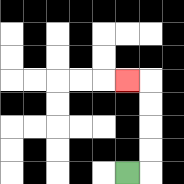{'start': '[5, 7]', 'end': '[5, 3]', 'path_directions': 'R,U,U,U,U,L', 'path_coordinates': '[[5, 7], [6, 7], [6, 6], [6, 5], [6, 4], [6, 3], [5, 3]]'}